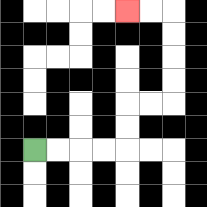{'start': '[1, 6]', 'end': '[5, 0]', 'path_directions': 'R,R,R,R,U,U,R,R,U,U,U,U,L,L', 'path_coordinates': '[[1, 6], [2, 6], [3, 6], [4, 6], [5, 6], [5, 5], [5, 4], [6, 4], [7, 4], [7, 3], [7, 2], [7, 1], [7, 0], [6, 0], [5, 0]]'}